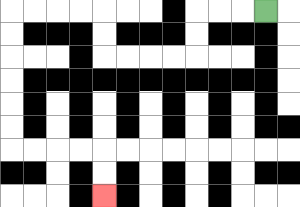{'start': '[11, 0]', 'end': '[4, 8]', 'path_directions': 'L,L,L,D,D,L,L,L,L,U,U,L,L,L,L,D,D,D,D,D,D,R,R,R,R,D,D', 'path_coordinates': '[[11, 0], [10, 0], [9, 0], [8, 0], [8, 1], [8, 2], [7, 2], [6, 2], [5, 2], [4, 2], [4, 1], [4, 0], [3, 0], [2, 0], [1, 0], [0, 0], [0, 1], [0, 2], [0, 3], [0, 4], [0, 5], [0, 6], [1, 6], [2, 6], [3, 6], [4, 6], [4, 7], [4, 8]]'}